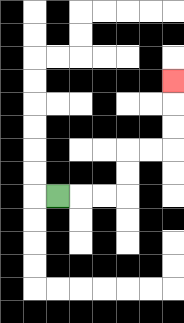{'start': '[2, 8]', 'end': '[7, 3]', 'path_directions': 'R,R,R,U,U,R,R,U,U,U', 'path_coordinates': '[[2, 8], [3, 8], [4, 8], [5, 8], [5, 7], [5, 6], [6, 6], [7, 6], [7, 5], [7, 4], [7, 3]]'}